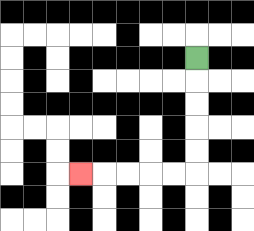{'start': '[8, 2]', 'end': '[3, 7]', 'path_directions': 'D,D,D,D,D,L,L,L,L,L', 'path_coordinates': '[[8, 2], [8, 3], [8, 4], [8, 5], [8, 6], [8, 7], [7, 7], [6, 7], [5, 7], [4, 7], [3, 7]]'}